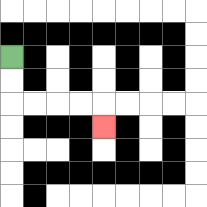{'start': '[0, 2]', 'end': '[4, 5]', 'path_directions': 'D,D,R,R,R,R,D', 'path_coordinates': '[[0, 2], [0, 3], [0, 4], [1, 4], [2, 4], [3, 4], [4, 4], [4, 5]]'}